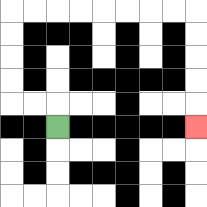{'start': '[2, 5]', 'end': '[8, 5]', 'path_directions': 'U,L,L,U,U,U,U,R,R,R,R,R,R,R,R,D,D,D,D,D', 'path_coordinates': '[[2, 5], [2, 4], [1, 4], [0, 4], [0, 3], [0, 2], [0, 1], [0, 0], [1, 0], [2, 0], [3, 0], [4, 0], [5, 0], [6, 0], [7, 0], [8, 0], [8, 1], [8, 2], [8, 3], [8, 4], [8, 5]]'}